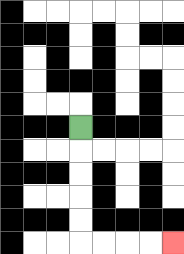{'start': '[3, 5]', 'end': '[7, 10]', 'path_directions': 'D,D,D,D,D,R,R,R,R', 'path_coordinates': '[[3, 5], [3, 6], [3, 7], [3, 8], [3, 9], [3, 10], [4, 10], [5, 10], [6, 10], [7, 10]]'}